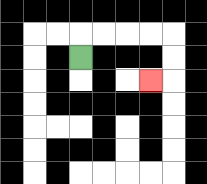{'start': '[3, 2]', 'end': '[6, 3]', 'path_directions': 'U,R,R,R,R,D,D,L', 'path_coordinates': '[[3, 2], [3, 1], [4, 1], [5, 1], [6, 1], [7, 1], [7, 2], [7, 3], [6, 3]]'}